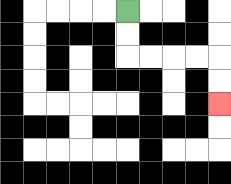{'start': '[5, 0]', 'end': '[9, 4]', 'path_directions': 'D,D,R,R,R,R,D,D', 'path_coordinates': '[[5, 0], [5, 1], [5, 2], [6, 2], [7, 2], [8, 2], [9, 2], [9, 3], [9, 4]]'}